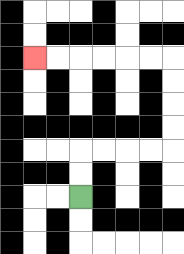{'start': '[3, 8]', 'end': '[1, 2]', 'path_directions': 'U,U,R,R,R,R,U,U,U,U,L,L,L,L,L,L', 'path_coordinates': '[[3, 8], [3, 7], [3, 6], [4, 6], [5, 6], [6, 6], [7, 6], [7, 5], [7, 4], [7, 3], [7, 2], [6, 2], [5, 2], [4, 2], [3, 2], [2, 2], [1, 2]]'}